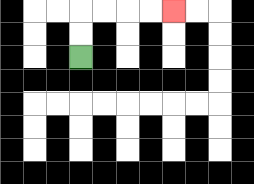{'start': '[3, 2]', 'end': '[7, 0]', 'path_directions': 'U,U,R,R,R,R', 'path_coordinates': '[[3, 2], [3, 1], [3, 0], [4, 0], [5, 0], [6, 0], [7, 0]]'}